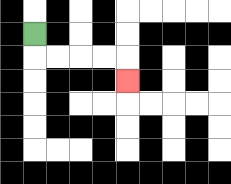{'start': '[1, 1]', 'end': '[5, 3]', 'path_directions': 'D,R,R,R,R,D', 'path_coordinates': '[[1, 1], [1, 2], [2, 2], [3, 2], [4, 2], [5, 2], [5, 3]]'}